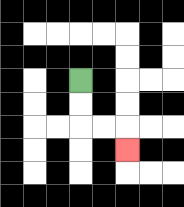{'start': '[3, 3]', 'end': '[5, 6]', 'path_directions': 'D,D,R,R,D', 'path_coordinates': '[[3, 3], [3, 4], [3, 5], [4, 5], [5, 5], [5, 6]]'}